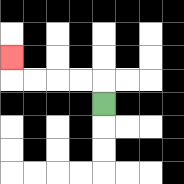{'start': '[4, 4]', 'end': '[0, 2]', 'path_directions': 'U,L,L,L,L,U', 'path_coordinates': '[[4, 4], [4, 3], [3, 3], [2, 3], [1, 3], [0, 3], [0, 2]]'}